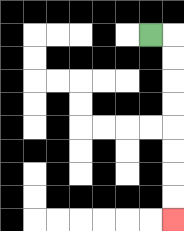{'start': '[6, 1]', 'end': '[7, 9]', 'path_directions': 'R,D,D,D,D,D,D,D,D', 'path_coordinates': '[[6, 1], [7, 1], [7, 2], [7, 3], [7, 4], [7, 5], [7, 6], [7, 7], [7, 8], [7, 9]]'}